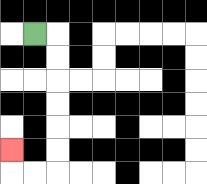{'start': '[1, 1]', 'end': '[0, 6]', 'path_directions': 'R,D,D,D,D,D,D,L,L,U', 'path_coordinates': '[[1, 1], [2, 1], [2, 2], [2, 3], [2, 4], [2, 5], [2, 6], [2, 7], [1, 7], [0, 7], [0, 6]]'}